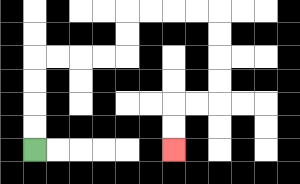{'start': '[1, 6]', 'end': '[7, 6]', 'path_directions': 'U,U,U,U,R,R,R,R,U,U,R,R,R,R,D,D,D,D,L,L,D,D', 'path_coordinates': '[[1, 6], [1, 5], [1, 4], [1, 3], [1, 2], [2, 2], [3, 2], [4, 2], [5, 2], [5, 1], [5, 0], [6, 0], [7, 0], [8, 0], [9, 0], [9, 1], [9, 2], [9, 3], [9, 4], [8, 4], [7, 4], [7, 5], [7, 6]]'}